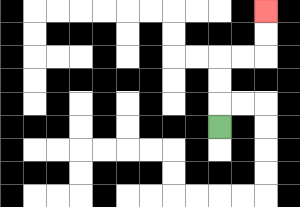{'start': '[9, 5]', 'end': '[11, 0]', 'path_directions': 'U,U,U,R,R,U,U', 'path_coordinates': '[[9, 5], [9, 4], [9, 3], [9, 2], [10, 2], [11, 2], [11, 1], [11, 0]]'}